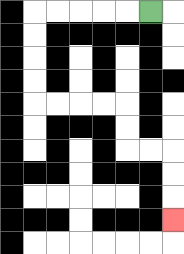{'start': '[6, 0]', 'end': '[7, 9]', 'path_directions': 'L,L,L,L,L,D,D,D,D,R,R,R,R,D,D,R,R,D,D,D', 'path_coordinates': '[[6, 0], [5, 0], [4, 0], [3, 0], [2, 0], [1, 0], [1, 1], [1, 2], [1, 3], [1, 4], [2, 4], [3, 4], [4, 4], [5, 4], [5, 5], [5, 6], [6, 6], [7, 6], [7, 7], [7, 8], [7, 9]]'}